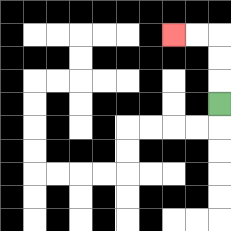{'start': '[9, 4]', 'end': '[7, 1]', 'path_directions': 'U,U,U,L,L', 'path_coordinates': '[[9, 4], [9, 3], [9, 2], [9, 1], [8, 1], [7, 1]]'}